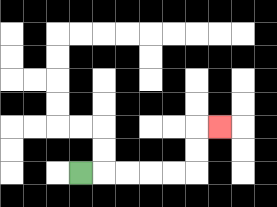{'start': '[3, 7]', 'end': '[9, 5]', 'path_directions': 'R,R,R,R,R,U,U,R', 'path_coordinates': '[[3, 7], [4, 7], [5, 7], [6, 7], [7, 7], [8, 7], [8, 6], [8, 5], [9, 5]]'}